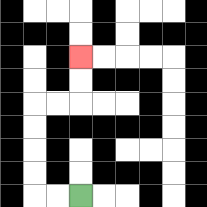{'start': '[3, 8]', 'end': '[3, 2]', 'path_directions': 'L,L,U,U,U,U,R,R,U,U', 'path_coordinates': '[[3, 8], [2, 8], [1, 8], [1, 7], [1, 6], [1, 5], [1, 4], [2, 4], [3, 4], [3, 3], [3, 2]]'}